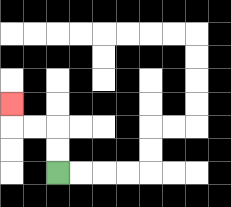{'start': '[2, 7]', 'end': '[0, 4]', 'path_directions': 'U,U,L,L,U', 'path_coordinates': '[[2, 7], [2, 6], [2, 5], [1, 5], [0, 5], [0, 4]]'}